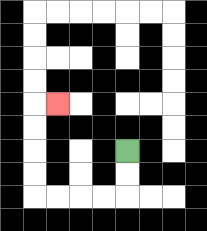{'start': '[5, 6]', 'end': '[2, 4]', 'path_directions': 'D,D,L,L,L,L,U,U,U,U,R', 'path_coordinates': '[[5, 6], [5, 7], [5, 8], [4, 8], [3, 8], [2, 8], [1, 8], [1, 7], [1, 6], [1, 5], [1, 4], [2, 4]]'}